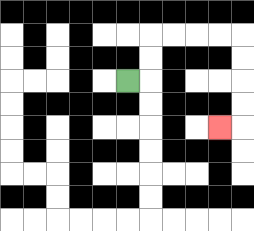{'start': '[5, 3]', 'end': '[9, 5]', 'path_directions': 'R,U,U,R,R,R,R,D,D,D,D,L', 'path_coordinates': '[[5, 3], [6, 3], [6, 2], [6, 1], [7, 1], [8, 1], [9, 1], [10, 1], [10, 2], [10, 3], [10, 4], [10, 5], [9, 5]]'}